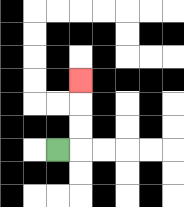{'start': '[2, 6]', 'end': '[3, 3]', 'path_directions': 'R,U,U,U', 'path_coordinates': '[[2, 6], [3, 6], [3, 5], [3, 4], [3, 3]]'}